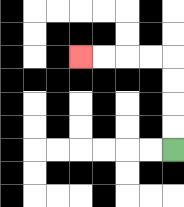{'start': '[7, 6]', 'end': '[3, 2]', 'path_directions': 'U,U,U,U,L,L,L,L', 'path_coordinates': '[[7, 6], [7, 5], [7, 4], [7, 3], [7, 2], [6, 2], [5, 2], [4, 2], [3, 2]]'}